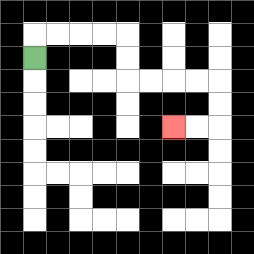{'start': '[1, 2]', 'end': '[7, 5]', 'path_directions': 'U,R,R,R,R,D,D,R,R,R,R,D,D,L,L', 'path_coordinates': '[[1, 2], [1, 1], [2, 1], [3, 1], [4, 1], [5, 1], [5, 2], [5, 3], [6, 3], [7, 3], [8, 3], [9, 3], [9, 4], [9, 5], [8, 5], [7, 5]]'}